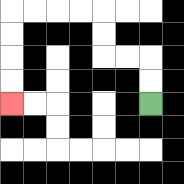{'start': '[6, 4]', 'end': '[0, 4]', 'path_directions': 'U,U,L,L,U,U,L,L,L,L,D,D,D,D', 'path_coordinates': '[[6, 4], [6, 3], [6, 2], [5, 2], [4, 2], [4, 1], [4, 0], [3, 0], [2, 0], [1, 0], [0, 0], [0, 1], [0, 2], [0, 3], [0, 4]]'}